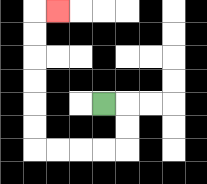{'start': '[4, 4]', 'end': '[2, 0]', 'path_directions': 'R,D,D,L,L,L,L,U,U,U,U,U,U,R', 'path_coordinates': '[[4, 4], [5, 4], [5, 5], [5, 6], [4, 6], [3, 6], [2, 6], [1, 6], [1, 5], [1, 4], [1, 3], [1, 2], [1, 1], [1, 0], [2, 0]]'}